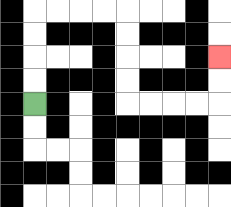{'start': '[1, 4]', 'end': '[9, 2]', 'path_directions': 'U,U,U,U,R,R,R,R,D,D,D,D,R,R,R,R,U,U', 'path_coordinates': '[[1, 4], [1, 3], [1, 2], [1, 1], [1, 0], [2, 0], [3, 0], [4, 0], [5, 0], [5, 1], [5, 2], [5, 3], [5, 4], [6, 4], [7, 4], [8, 4], [9, 4], [9, 3], [9, 2]]'}